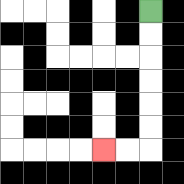{'start': '[6, 0]', 'end': '[4, 6]', 'path_directions': 'D,D,D,D,D,D,L,L', 'path_coordinates': '[[6, 0], [6, 1], [6, 2], [6, 3], [6, 4], [6, 5], [6, 6], [5, 6], [4, 6]]'}